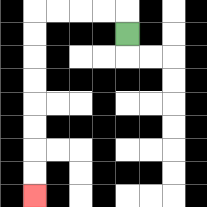{'start': '[5, 1]', 'end': '[1, 8]', 'path_directions': 'U,L,L,L,L,D,D,D,D,D,D,D,D', 'path_coordinates': '[[5, 1], [5, 0], [4, 0], [3, 0], [2, 0], [1, 0], [1, 1], [1, 2], [1, 3], [1, 4], [1, 5], [1, 6], [1, 7], [1, 8]]'}